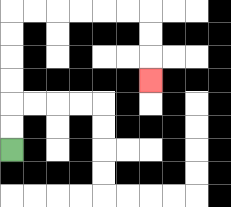{'start': '[0, 6]', 'end': '[6, 3]', 'path_directions': 'U,U,U,U,U,U,R,R,R,R,R,R,D,D,D', 'path_coordinates': '[[0, 6], [0, 5], [0, 4], [0, 3], [0, 2], [0, 1], [0, 0], [1, 0], [2, 0], [3, 0], [4, 0], [5, 0], [6, 0], [6, 1], [6, 2], [6, 3]]'}